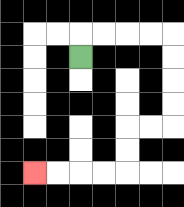{'start': '[3, 2]', 'end': '[1, 7]', 'path_directions': 'U,R,R,R,R,D,D,D,D,L,L,D,D,L,L,L,L', 'path_coordinates': '[[3, 2], [3, 1], [4, 1], [5, 1], [6, 1], [7, 1], [7, 2], [7, 3], [7, 4], [7, 5], [6, 5], [5, 5], [5, 6], [5, 7], [4, 7], [3, 7], [2, 7], [1, 7]]'}